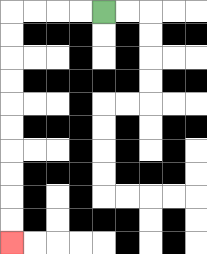{'start': '[4, 0]', 'end': '[0, 10]', 'path_directions': 'L,L,L,L,D,D,D,D,D,D,D,D,D,D', 'path_coordinates': '[[4, 0], [3, 0], [2, 0], [1, 0], [0, 0], [0, 1], [0, 2], [0, 3], [0, 4], [0, 5], [0, 6], [0, 7], [0, 8], [0, 9], [0, 10]]'}